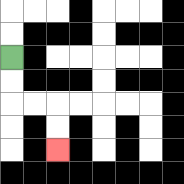{'start': '[0, 2]', 'end': '[2, 6]', 'path_directions': 'D,D,R,R,D,D', 'path_coordinates': '[[0, 2], [0, 3], [0, 4], [1, 4], [2, 4], [2, 5], [2, 6]]'}